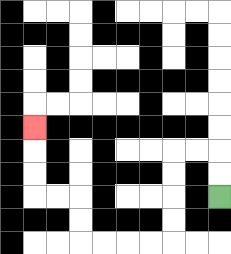{'start': '[9, 8]', 'end': '[1, 5]', 'path_directions': 'U,U,L,L,D,D,D,D,L,L,L,L,U,U,L,L,U,U,U', 'path_coordinates': '[[9, 8], [9, 7], [9, 6], [8, 6], [7, 6], [7, 7], [7, 8], [7, 9], [7, 10], [6, 10], [5, 10], [4, 10], [3, 10], [3, 9], [3, 8], [2, 8], [1, 8], [1, 7], [1, 6], [1, 5]]'}